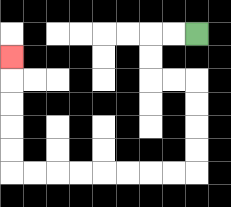{'start': '[8, 1]', 'end': '[0, 2]', 'path_directions': 'L,L,D,D,R,R,D,D,D,D,L,L,L,L,L,L,L,L,U,U,U,U,U', 'path_coordinates': '[[8, 1], [7, 1], [6, 1], [6, 2], [6, 3], [7, 3], [8, 3], [8, 4], [8, 5], [8, 6], [8, 7], [7, 7], [6, 7], [5, 7], [4, 7], [3, 7], [2, 7], [1, 7], [0, 7], [0, 6], [0, 5], [0, 4], [0, 3], [0, 2]]'}